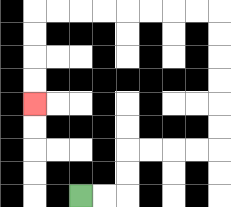{'start': '[3, 8]', 'end': '[1, 4]', 'path_directions': 'R,R,U,U,R,R,R,R,U,U,U,U,U,U,L,L,L,L,L,L,L,L,D,D,D,D', 'path_coordinates': '[[3, 8], [4, 8], [5, 8], [5, 7], [5, 6], [6, 6], [7, 6], [8, 6], [9, 6], [9, 5], [9, 4], [9, 3], [9, 2], [9, 1], [9, 0], [8, 0], [7, 0], [6, 0], [5, 0], [4, 0], [3, 0], [2, 0], [1, 0], [1, 1], [1, 2], [1, 3], [1, 4]]'}